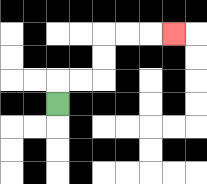{'start': '[2, 4]', 'end': '[7, 1]', 'path_directions': 'U,R,R,U,U,R,R,R', 'path_coordinates': '[[2, 4], [2, 3], [3, 3], [4, 3], [4, 2], [4, 1], [5, 1], [6, 1], [7, 1]]'}